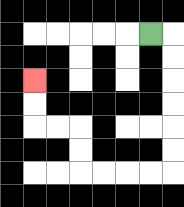{'start': '[6, 1]', 'end': '[1, 3]', 'path_directions': 'R,D,D,D,D,D,D,L,L,L,L,U,U,L,L,U,U', 'path_coordinates': '[[6, 1], [7, 1], [7, 2], [7, 3], [7, 4], [7, 5], [7, 6], [7, 7], [6, 7], [5, 7], [4, 7], [3, 7], [3, 6], [3, 5], [2, 5], [1, 5], [1, 4], [1, 3]]'}